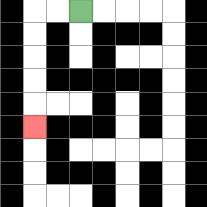{'start': '[3, 0]', 'end': '[1, 5]', 'path_directions': 'L,L,D,D,D,D,D', 'path_coordinates': '[[3, 0], [2, 0], [1, 0], [1, 1], [1, 2], [1, 3], [1, 4], [1, 5]]'}